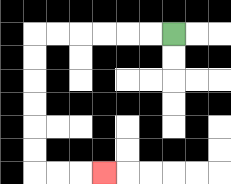{'start': '[7, 1]', 'end': '[4, 7]', 'path_directions': 'L,L,L,L,L,L,D,D,D,D,D,D,R,R,R', 'path_coordinates': '[[7, 1], [6, 1], [5, 1], [4, 1], [3, 1], [2, 1], [1, 1], [1, 2], [1, 3], [1, 4], [1, 5], [1, 6], [1, 7], [2, 7], [3, 7], [4, 7]]'}